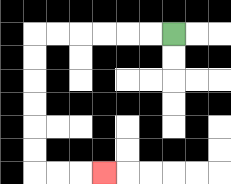{'start': '[7, 1]', 'end': '[4, 7]', 'path_directions': 'L,L,L,L,L,L,D,D,D,D,D,D,R,R,R', 'path_coordinates': '[[7, 1], [6, 1], [5, 1], [4, 1], [3, 1], [2, 1], [1, 1], [1, 2], [1, 3], [1, 4], [1, 5], [1, 6], [1, 7], [2, 7], [3, 7], [4, 7]]'}